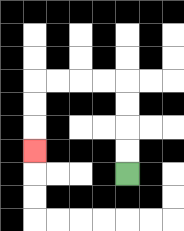{'start': '[5, 7]', 'end': '[1, 6]', 'path_directions': 'U,U,U,U,L,L,L,L,D,D,D', 'path_coordinates': '[[5, 7], [5, 6], [5, 5], [5, 4], [5, 3], [4, 3], [3, 3], [2, 3], [1, 3], [1, 4], [1, 5], [1, 6]]'}